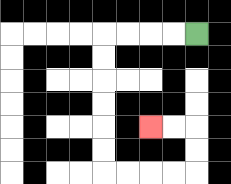{'start': '[8, 1]', 'end': '[6, 5]', 'path_directions': 'L,L,L,L,D,D,D,D,D,D,R,R,R,R,U,U,L,L', 'path_coordinates': '[[8, 1], [7, 1], [6, 1], [5, 1], [4, 1], [4, 2], [4, 3], [4, 4], [4, 5], [4, 6], [4, 7], [5, 7], [6, 7], [7, 7], [8, 7], [8, 6], [8, 5], [7, 5], [6, 5]]'}